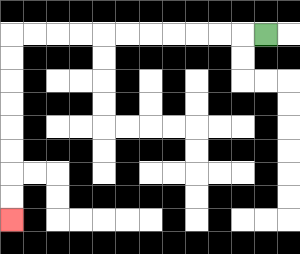{'start': '[11, 1]', 'end': '[0, 9]', 'path_directions': 'L,L,L,L,L,L,L,L,L,L,L,D,D,D,D,D,D,D,D', 'path_coordinates': '[[11, 1], [10, 1], [9, 1], [8, 1], [7, 1], [6, 1], [5, 1], [4, 1], [3, 1], [2, 1], [1, 1], [0, 1], [0, 2], [0, 3], [0, 4], [0, 5], [0, 6], [0, 7], [0, 8], [0, 9]]'}